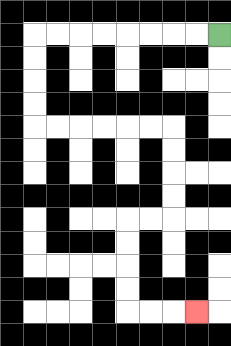{'start': '[9, 1]', 'end': '[8, 13]', 'path_directions': 'L,L,L,L,L,L,L,L,D,D,D,D,R,R,R,R,R,R,D,D,D,D,L,L,D,D,D,D,R,R,R', 'path_coordinates': '[[9, 1], [8, 1], [7, 1], [6, 1], [5, 1], [4, 1], [3, 1], [2, 1], [1, 1], [1, 2], [1, 3], [1, 4], [1, 5], [2, 5], [3, 5], [4, 5], [5, 5], [6, 5], [7, 5], [7, 6], [7, 7], [7, 8], [7, 9], [6, 9], [5, 9], [5, 10], [5, 11], [5, 12], [5, 13], [6, 13], [7, 13], [8, 13]]'}